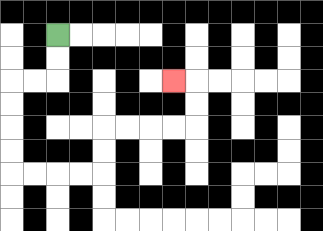{'start': '[2, 1]', 'end': '[7, 3]', 'path_directions': 'D,D,L,L,D,D,D,D,R,R,R,R,U,U,R,R,R,R,U,U,L', 'path_coordinates': '[[2, 1], [2, 2], [2, 3], [1, 3], [0, 3], [0, 4], [0, 5], [0, 6], [0, 7], [1, 7], [2, 7], [3, 7], [4, 7], [4, 6], [4, 5], [5, 5], [6, 5], [7, 5], [8, 5], [8, 4], [8, 3], [7, 3]]'}